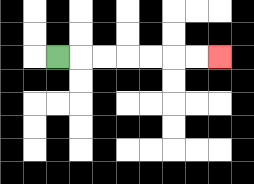{'start': '[2, 2]', 'end': '[9, 2]', 'path_directions': 'R,R,R,R,R,R,R', 'path_coordinates': '[[2, 2], [3, 2], [4, 2], [5, 2], [6, 2], [7, 2], [8, 2], [9, 2]]'}